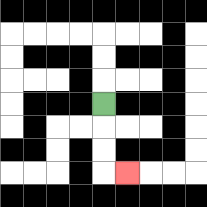{'start': '[4, 4]', 'end': '[5, 7]', 'path_directions': 'D,D,D,R', 'path_coordinates': '[[4, 4], [4, 5], [4, 6], [4, 7], [5, 7]]'}